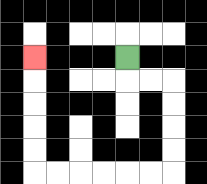{'start': '[5, 2]', 'end': '[1, 2]', 'path_directions': 'D,R,R,D,D,D,D,L,L,L,L,L,L,U,U,U,U,U', 'path_coordinates': '[[5, 2], [5, 3], [6, 3], [7, 3], [7, 4], [7, 5], [7, 6], [7, 7], [6, 7], [5, 7], [4, 7], [3, 7], [2, 7], [1, 7], [1, 6], [1, 5], [1, 4], [1, 3], [1, 2]]'}